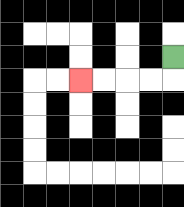{'start': '[7, 2]', 'end': '[3, 3]', 'path_directions': 'D,L,L,L,L', 'path_coordinates': '[[7, 2], [7, 3], [6, 3], [5, 3], [4, 3], [3, 3]]'}